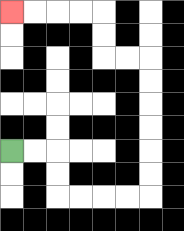{'start': '[0, 6]', 'end': '[0, 0]', 'path_directions': 'R,R,D,D,R,R,R,R,U,U,U,U,U,U,L,L,U,U,L,L,L,L', 'path_coordinates': '[[0, 6], [1, 6], [2, 6], [2, 7], [2, 8], [3, 8], [4, 8], [5, 8], [6, 8], [6, 7], [6, 6], [6, 5], [6, 4], [6, 3], [6, 2], [5, 2], [4, 2], [4, 1], [4, 0], [3, 0], [2, 0], [1, 0], [0, 0]]'}